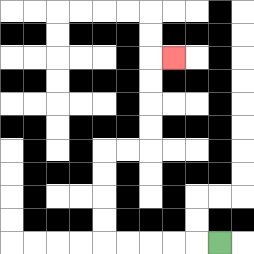{'start': '[9, 10]', 'end': '[7, 2]', 'path_directions': 'L,L,L,L,L,U,U,U,U,R,R,U,U,U,U,R', 'path_coordinates': '[[9, 10], [8, 10], [7, 10], [6, 10], [5, 10], [4, 10], [4, 9], [4, 8], [4, 7], [4, 6], [5, 6], [6, 6], [6, 5], [6, 4], [6, 3], [6, 2], [7, 2]]'}